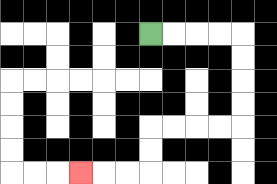{'start': '[6, 1]', 'end': '[3, 7]', 'path_directions': 'R,R,R,R,D,D,D,D,L,L,L,L,D,D,L,L,L', 'path_coordinates': '[[6, 1], [7, 1], [8, 1], [9, 1], [10, 1], [10, 2], [10, 3], [10, 4], [10, 5], [9, 5], [8, 5], [7, 5], [6, 5], [6, 6], [6, 7], [5, 7], [4, 7], [3, 7]]'}